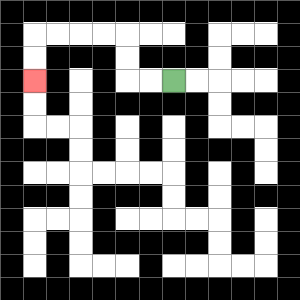{'start': '[7, 3]', 'end': '[1, 3]', 'path_directions': 'L,L,U,U,L,L,L,L,D,D', 'path_coordinates': '[[7, 3], [6, 3], [5, 3], [5, 2], [5, 1], [4, 1], [3, 1], [2, 1], [1, 1], [1, 2], [1, 3]]'}